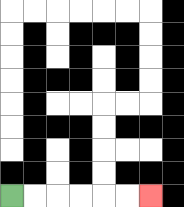{'start': '[0, 8]', 'end': '[6, 8]', 'path_directions': 'R,R,R,R,R,R', 'path_coordinates': '[[0, 8], [1, 8], [2, 8], [3, 8], [4, 8], [5, 8], [6, 8]]'}